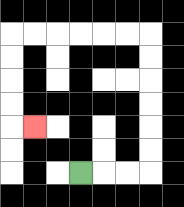{'start': '[3, 7]', 'end': '[1, 5]', 'path_directions': 'R,R,R,U,U,U,U,U,U,L,L,L,L,L,L,D,D,D,D,R', 'path_coordinates': '[[3, 7], [4, 7], [5, 7], [6, 7], [6, 6], [6, 5], [6, 4], [6, 3], [6, 2], [6, 1], [5, 1], [4, 1], [3, 1], [2, 1], [1, 1], [0, 1], [0, 2], [0, 3], [0, 4], [0, 5], [1, 5]]'}